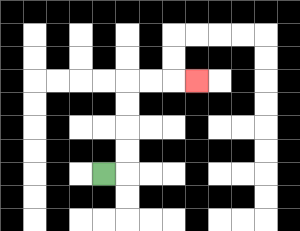{'start': '[4, 7]', 'end': '[8, 3]', 'path_directions': 'R,U,U,U,U,R,R,R', 'path_coordinates': '[[4, 7], [5, 7], [5, 6], [5, 5], [5, 4], [5, 3], [6, 3], [7, 3], [8, 3]]'}